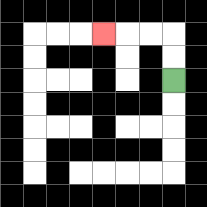{'start': '[7, 3]', 'end': '[4, 1]', 'path_directions': 'U,U,L,L,L', 'path_coordinates': '[[7, 3], [7, 2], [7, 1], [6, 1], [5, 1], [4, 1]]'}